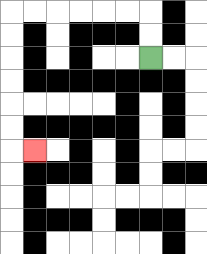{'start': '[6, 2]', 'end': '[1, 6]', 'path_directions': 'U,U,L,L,L,L,L,L,D,D,D,D,D,D,R', 'path_coordinates': '[[6, 2], [6, 1], [6, 0], [5, 0], [4, 0], [3, 0], [2, 0], [1, 0], [0, 0], [0, 1], [0, 2], [0, 3], [0, 4], [0, 5], [0, 6], [1, 6]]'}